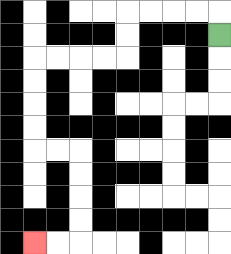{'start': '[9, 1]', 'end': '[1, 10]', 'path_directions': 'U,L,L,L,L,D,D,L,L,L,L,D,D,D,D,R,R,D,D,D,D,L,L', 'path_coordinates': '[[9, 1], [9, 0], [8, 0], [7, 0], [6, 0], [5, 0], [5, 1], [5, 2], [4, 2], [3, 2], [2, 2], [1, 2], [1, 3], [1, 4], [1, 5], [1, 6], [2, 6], [3, 6], [3, 7], [3, 8], [3, 9], [3, 10], [2, 10], [1, 10]]'}